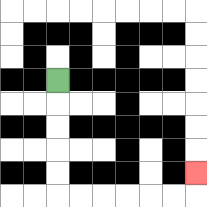{'start': '[2, 3]', 'end': '[8, 7]', 'path_directions': 'D,D,D,D,D,R,R,R,R,R,R,U', 'path_coordinates': '[[2, 3], [2, 4], [2, 5], [2, 6], [2, 7], [2, 8], [3, 8], [4, 8], [5, 8], [6, 8], [7, 8], [8, 8], [8, 7]]'}